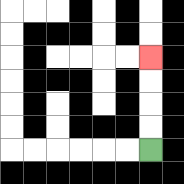{'start': '[6, 6]', 'end': '[6, 2]', 'path_directions': 'U,U,U,U', 'path_coordinates': '[[6, 6], [6, 5], [6, 4], [6, 3], [6, 2]]'}